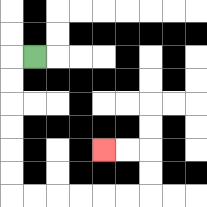{'start': '[1, 2]', 'end': '[4, 6]', 'path_directions': 'L,D,D,D,D,D,D,R,R,R,R,R,R,U,U,L,L', 'path_coordinates': '[[1, 2], [0, 2], [0, 3], [0, 4], [0, 5], [0, 6], [0, 7], [0, 8], [1, 8], [2, 8], [3, 8], [4, 8], [5, 8], [6, 8], [6, 7], [6, 6], [5, 6], [4, 6]]'}